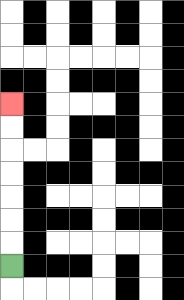{'start': '[0, 11]', 'end': '[0, 4]', 'path_directions': 'U,U,U,U,U,U,U', 'path_coordinates': '[[0, 11], [0, 10], [0, 9], [0, 8], [0, 7], [0, 6], [0, 5], [0, 4]]'}